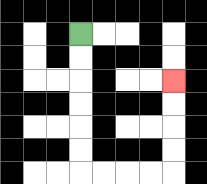{'start': '[3, 1]', 'end': '[7, 3]', 'path_directions': 'D,D,D,D,D,D,R,R,R,R,U,U,U,U', 'path_coordinates': '[[3, 1], [3, 2], [3, 3], [3, 4], [3, 5], [3, 6], [3, 7], [4, 7], [5, 7], [6, 7], [7, 7], [7, 6], [7, 5], [7, 4], [7, 3]]'}